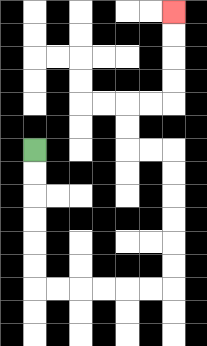{'start': '[1, 6]', 'end': '[7, 0]', 'path_directions': 'D,D,D,D,D,D,R,R,R,R,R,R,U,U,U,U,U,U,L,L,U,U,R,R,U,U,U,U', 'path_coordinates': '[[1, 6], [1, 7], [1, 8], [1, 9], [1, 10], [1, 11], [1, 12], [2, 12], [3, 12], [4, 12], [5, 12], [6, 12], [7, 12], [7, 11], [7, 10], [7, 9], [7, 8], [7, 7], [7, 6], [6, 6], [5, 6], [5, 5], [5, 4], [6, 4], [7, 4], [7, 3], [7, 2], [7, 1], [7, 0]]'}